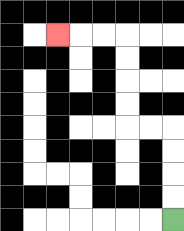{'start': '[7, 9]', 'end': '[2, 1]', 'path_directions': 'U,U,U,U,L,L,U,U,U,U,L,L,L', 'path_coordinates': '[[7, 9], [7, 8], [7, 7], [7, 6], [7, 5], [6, 5], [5, 5], [5, 4], [5, 3], [5, 2], [5, 1], [4, 1], [3, 1], [2, 1]]'}